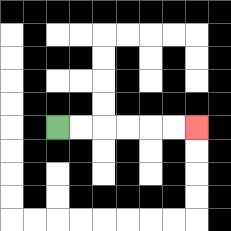{'start': '[2, 5]', 'end': '[8, 5]', 'path_directions': 'R,R,R,R,R,R', 'path_coordinates': '[[2, 5], [3, 5], [4, 5], [5, 5], [6, 5], [7, 5], [8, 5]]'}